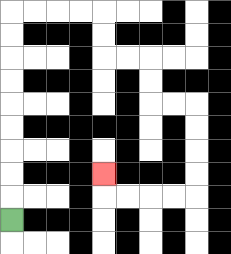{'start': '[0, 9]', 'end': '[4, 7]', 'path_directions': 'U,U,U,U,U,U,U,U,U,R,R,R,R,D,D,R,R,D,D,R,R,D,D,D,D,L,L,L,L,U', 'path_coordinates': '[[0, 9], [0, 8], [0, 7], [0, 6], [0, 5], [0, 4], [0, 3], [0, 2], [0, 1], [0, 0], [1, 0], [2, 0], [3, 0], [4, 0], [4, 1], [4, 2], [5, 2], [6, 2], [6, 3], [6, 4], [7, 4], [8, 4], [8, 5], [8, 6], [8, 7], [8, 8], [7, 8], [6, 8], [5, 8], [4, 8], [4, 7]]'}